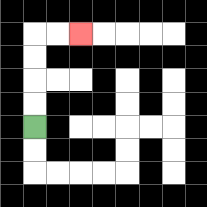{'start': '[1, 5]', 'end': '[3, 1]', 'path_directions': 'U,U,U,U,R,R', 'path_coordinates': '[[1, 5], [1, 4], [1, 3], [1, 2], [1, 1], [2, 1], [3, 1]]'}